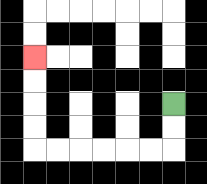{'start': '[7, 4]', 'end': '[1, 2]', 'path_directions': 'D,D,L,L,L,L,L,L,U,U,U,U', 'path_coordinates': '[[7, 4], [7, 5], [7, 6], [6, 6], [5, 6], [4, 6], [3, 6], [2, 6], [1, 6], [1, 5], [1, 4], [1, 3], [1, 2]]'}